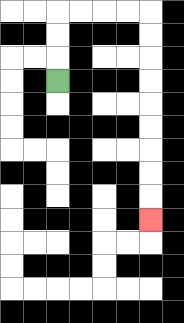{'start': '[2, 3]', 'end': '[6, 9]', 'path_directions': 'U,U,U,R,R,R,R,D,D,D,D,D,D,D,D,D', 'path_coordinates': '[[2, 3], [2, 2], [2, 1], [2, 0], [3, 0], [4, 0], [5, 0], [6, 0], [6, 1], [6, 2], [6, 3], [6, 4], [6, 5], [6, 6], [6, 7], [6, 8], [6, 9]]'}